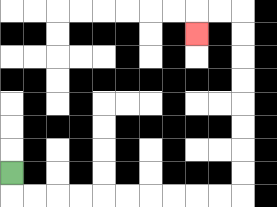{'start': '[0, 7]', 'end': '[8, 1]', 'path_directions': 'D,R,R,R,R,R,R,R,R,R,R,U,U,U,U,U,U,U,U,L,L,D', 'path_coordinates': '[[0, 7], [0, 8], [1, 8], [2, 8], [3, 8], [4, 8], [5, 8], [6, 8], [7, 8], [8, 8], [9, 8], [10, 8], [10, 7], [10, 6], [10, 5], [10, 4], [10, 3], [10, 2], [10, 1], [10, 0], [9, 0], [8, 0], [8, 1]]'}